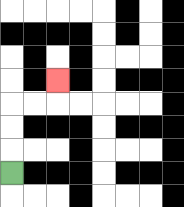{'start': '[0, 7]', 'end': '[2, 3]', 'path_directions': 'U,U,U,R,R,U', 'path_coordinates': '[[0, 7], [0, 6], [0, 5], [0, 4], [1, 4], [2, 4], [2, 3]]'}